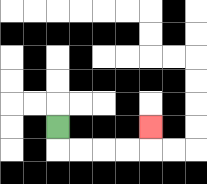{'start': '[2, 5]', 'end': '[6, 5]', 'path_directions': 'D,R,R,R,R,U', 'path_coordinates': '[[2, 5], [2, 6], [3, 6], [4, 6], [5, 6], [6, 6], [6, 5]]'}